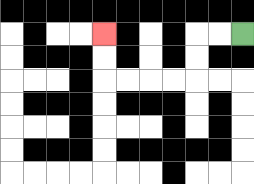{'start': '[10, 1]', 'end': '[4, 1]', 'path_directions': 'L,L,D,D,L,L,L,L,U,U', 'path_coordinates': '[[10, 1], [9, 1], [8, 1], [8, 2], [8, 3], [7, 3], [6, 3], [5, 3], [4, 3], [4, 2], [4, 1]]'}